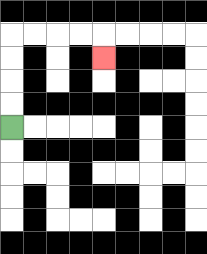{'start': '[0, 5]', 'end': '[4, 2]', 'path_directions': 'U,U,U,U,R,R,R,R,D', 'path_coordinates': '[[0, 5], [0, 4], [0, 3], [0, 2], [0, 1], [1, 1], [2, 1], [3, 1], [4, 1], [4, 2]]'}